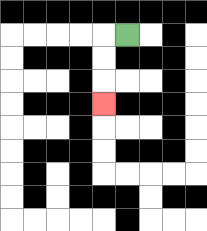{'start': '[5, 1]', 'end': '[4, 4]', 'path_directions': 'L,D,D,D', 'path_coordinates': '[[5, 1], [4, 1], [4, 2], [4, 3], [4, 4]]'}